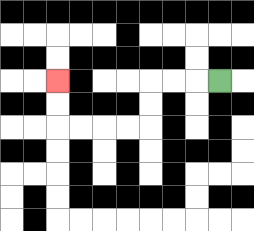{'start': '[9, 3]', 'end': '[2, 3]', 'path_directions': 'L,L,L,D,D,L,L,L,L,U,U', 'path_coordinates': '[[9, 3], [8, 3], [7, 3], [6, 3], [6, 4], [6, 5], [5, 5], [4, 5], [3, 5], [2, 5], [2, 4], [2, 3]]'}